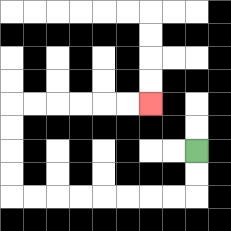{'start': '[8, 6]', 'end': '[6, 4]', 'path_directions': 'D,D,L,L,L,L,L,L,L,L,U,U,U,U,R,R,R,R,R,R', 'path_coordinates': '[[8, 6], [8, 7], [8, 8], [7, 8], [6, 8], [5, 8], [4, 8], [3, 8], [2, 8], [1, 8], [0, 8], [0, 7], [0, 6], [0, 5], [0, 4], [1, 4], [2, 4], [3, 4], [4, 4], [5, 4], [6, 4]]'}